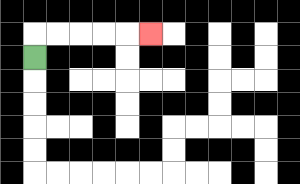{'start': '[1, 2]', 'end': '[6, 1]', 'path_directions': 'U,R,R,R,R,R', 'path_coordinates': '[[1, 2], [1, 1], [2, 1], [3, 1], [4, 1], [5, 1], [6, 1]]'}